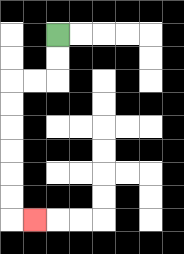{'start': '[2, 1]', 'end': '[1, 9]', 'path_directions': 'D,D,L,L,D,D,D,D,D,D,R', 'path_coordinates': '[[2, 1], [2, 2], [2, 3], [1, 3], [0, 3], [0, 4], [0, 5], [0, 6], [0, 7], [0, 8], [0, 9], [1, 9]]'}